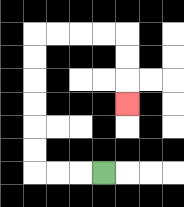{'start': '[4, 7]', 'end': '[5, 4]', 'path_directions': 'L,L,L,U,U,U,U,U,U,R,R,R,R,D,D,D', 'path_coordinates': '[[4, 7], [3, 7], [2, 7], [1, 7], [1, 6], [1, 5], [1, 4], [1, 3], [1, 2], [1, 1], [2, 1], [3, 1], [4, 1], [5, 1], [5, 2], [5, 3], [5, 4]]'}